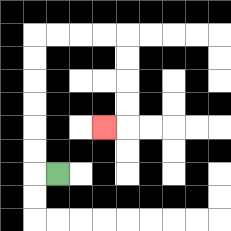{'start': '[2, 7]', 'end': '[4, 5]', 'path_directions': 'L,U,U,U,U,U,U,R,R,R,R,D,D,D,D,L', 'path_coordinates': '[[2, 7], [1, 7], [1, 6], [1, 5], [1, 4], [1, 3], [1, 2], [1, 1], [2, 1], [3, 1], [4, 1], [5, 1], [5, 2], [5, 3], [5, 4], [5, 5], [4, 5]]'}